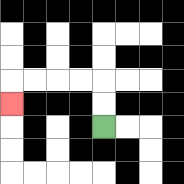{'start': '[4, 5]', 'end': '[0, 4]', 'path_directions': 'U,U,L,L,L,L,D', 'path_coordinates': '[[4, 5], [4, 4], [4, 3], [3, 3], [2, 3], [1, 3], [0, 3], [0, 4]]'}